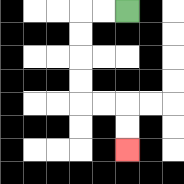{'start': '[5, 0]', 'end': '[5, 6]', 'path_directions': 'L,L,D,D,D,D,R,R,D,D', 'path_coordinates': '[[5, 0], [4, 0], [3, 0], [3, 1], [3, 2], [3, 3], [3, 4], [4, 4], [5, 4], [5, 5], [5, 6]]'}